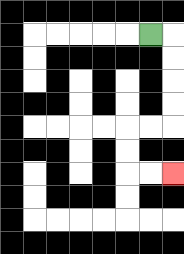{'start': '[6, 1]', 'end': '[7, 7]', 'path_directions': 'R,D,D,D,D,L,L,D,D,R,R', 'path_coordinates': '[[6, 1], [7, 1], [7, 2], [7, 3], [7, 4], [7, 5], [6, 5], [5, 5], [5, 6], [5, 7], [6, 7], [7, 7]]'}